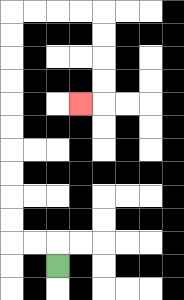{'start': '[2, 11]', 'end': '[3, 4]', 'path_directions': 'U,L,L,U,U,U,U,U,U,U,U,U,U,R,R,R,R,D,D,D,D,L', 'path_coordinates': '[[2, 11], [2, 10], [1, 10], [0, 10], [0, 9], [0, 8], [0, 7], [0, 6], [0, 5], [0, 4], [0, 3], [0, 2], [0, 1], [0, 0], [1, 0], [2, 0], [3, 0], [4, 0], [4, 1], [4, 2], [4, 3], [4, 4], [3, 4]]'}